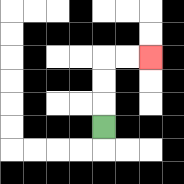{'start': '[4, 5]', 'end': '[6, 2]', 'path_directions': 'U,U,U,R,R', 'path_coordinates': '[[4, 5], [4, 4], [4, 3], [4, 2], [5, 2], [6, 2]]'}